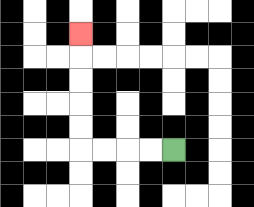{'start': '[7, 6]', 'end': '[3, 1]', 'path_directions': 'L,L,L,L,U,U,U,U,U', 'path_coordinates': '[[7, 6], [6, 6], [5, 6], [4, 6], [3, 6], [3, 5], [3, 4], [3, 3], [3, 2], [3, 1]]'}